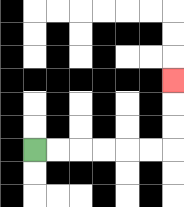{'start': '[1, 6]', 'end': '[7, 3]', 'path_directions': 'R,R,R,R,R,R,U,U,U', 'path_coordinates': '[[1, 6], [2, 6], [3, 6], [4, 6], [5, 6], [6, 6], [7, 6], [7, 5], [7, 4], [7, 3]]'}